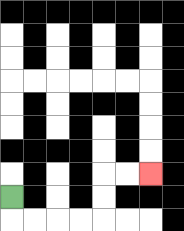{'start': '[0, 8]', 'end': '[6, 7]', 'path_directions': 'D,R,R,R,R,U,U,R,R', 'path_coordinates': '[[0, 8], [0, 9], [1, 9], [2, 9], [3, 9], [4, 9], [4, 8], [4, 7], [5, 7], [6, 7]]'}